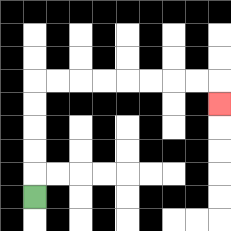{'start': '[1, 8]', 'end': '[9, 4]', 'path_directions': 'U,U,U,U,U,R,R,R,R,R,R,R,R,D', 'path_coordinates': '[[1, 8], [1, 7], [1, 6], [1, 5], [1, 4], [1, 3], [2, 3], [3, 3], [4, 3], [5, 3], [6, 3], [7, 3], [8, 3], [9, 3], [9, 4]]'}